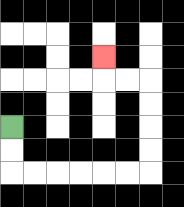{'start': '[0, 5]', 'end': '[4, 2]', 'path_directions': 'D,D,R,R,R,R,R,R,U,U,U,U,L,L,U', 'path_coordinates': '[[0, 5], [0, 6], [0, 7], [1, 7], [2, 7], [3, 7], [4, 7], [5, 7], [6, 7], [6, 6], [6, 5], [6, 4], [6, 3], [5, 3], [4, 3], [4, 2]]'}